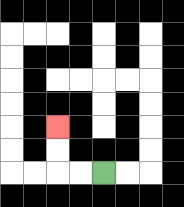{'start': '[4, 7]', 'end': '[2, 5]', 'path_directions': 'L,L,U,U', 'path_coordinates': '[[4, 7], [3, 7], [2, 7], [2, 6], [2, 5]]'}